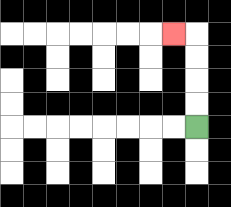{'start': '[8, 5]', 'end': '[7, 1]', 'path_directions': 'U,U,U,U,L', 'path_coordinates': '[[8, 5], [8, 4], [8, 3], [8, 2], [8, 1], [7, 1]]'}